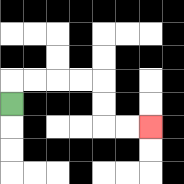{'start': '[0, 4]', 'end': '[6, 5]', 'path_directions': 'U,R,R,R,R,D,D,R,R', 'path_coordinates': '[[0, 4], [0, 3], [1, 3], [2, 3], [3, 3], [4, 3], [4, 4], [4, 5], [5, 5], [6, 5]]'}